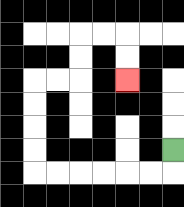{'start': '[7, 6]', 'end': '[5, 3]', 'path_directions': 'D,L,L,L,L,L,L,U,U,U,U,R,R,U,U,R,R,D,D', 'path_coordinates': '[[7, 6], [7, 7], [6, 7], [5, 7], [4, 7], [3, 7], [2, 7], [1, 7], [1, 6], [1, 5], [1, 4], [1, 3], [2, 3], [3, 3], [3, 2], [3, 1], [4, 1], [5, 1], [5, 2], [5, 3]]'}